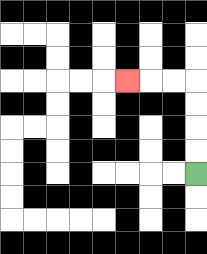{'start': '[8, 7]', 'end': '[5, 3]', 'path_directions': 'U,U,U,U,L,L,L', 'path_coordinates': '[[8, 7], [8, 6], [8, 5], [8, 4], [8, 3], [7, 3], [6, 3], [5, 3]]'}